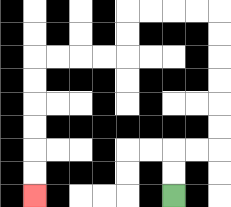{'start': '[7, 8]', 'end': '[1, 8]', 'path_directions': 'U,U,R,R,U,U,U,U,U,U,L,L,L,L,D,D,L,L,L,L,D,D,D,D,D,D', 'path_coordinates': '[[7, 8], [7, 7], [7, 6], [8, 6], [9, 6], [9, 5], [9, 4], [9, 3], [9, 2], [9, 1], [9, 0], [8, 0], [7, 0], [6, 0], [5, 0], [5, 1], [5, 2], [4, 2], [3, 2], [2, 2], [1, 2], [1, 3], [1, 4], [1, 5], [1, 6], [1, 7], [1, 8]]'}